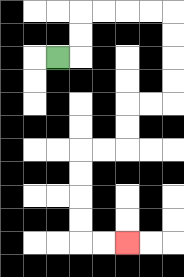{'start': '[2, 2]', 'end': '[5, 10]', 'path_directions': 'R,U,U,R,R,R,R,D,D,D,D,L,L,D,D,L,L,D,D,D,D,R,R', 'path_coordinates': '[[2, 2], [3, 2], [3, 1], [3, 0], [4, 0], [5, 0], [6, 0], [7, 0], [7, 1], [7, 2], [7, 3], [7, 4], [6, 4], [5, 4], [5, 5], [5, 6], [4, 6], [3, 6], [3, 7], [3, 8], [3, 9], [3, 10], [4, 10], [5, 10]]'}